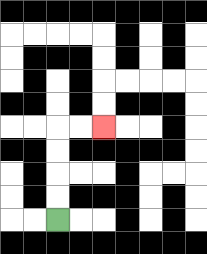{'start': '[2, 9]', 'end': '[4, 5]', 'path_directions': 'U,U,U,U,R,R', 'path_coordinates': '[[2, 9], [2, 8], [2, 7], [2, 6], [2, 5], [3, 5], [4, 5]]'}